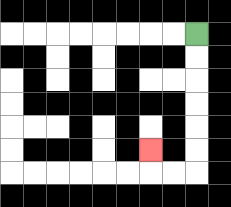{'start': '[8, 1]', 'end': '[6, 6]', 'path_directions': 'D,D,D,D,D,D,L,L,U', 'path_coordinates': '[[8, 1], [8, 2], [8, 3], [8, 4], [8, 5], [8, 6], [8, 7], [7, 7], [6, 7], [6, 6]]'}